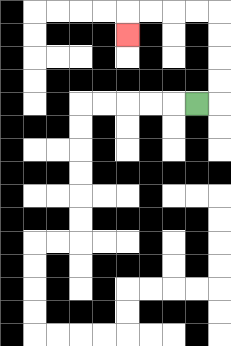{'start': '[8, 4]', 'end': '[5, 1]', 'path_directions': 'R,U,U,U,U,L,L,L,L,D', 'path_coordinates': '[[8, 4], [9, 4], [9, 3], [9, 2], [9, 1], [9, 0], [8, 0], [7, 0], [6, 0], [5, 0], [5, 1]]'}